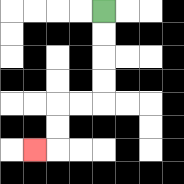{'start': '[4, 0]', 'end': '[1, 6]', 'path_directions': 'D,D,D,D,L,L,D,D,L', 'path_coordinates': '[[4, 0], [4, 1], [4, 2], [4, 3], [4, 4], [3, 4], [2, 4], [2, 5], [2, 6], [1, 6]]'}